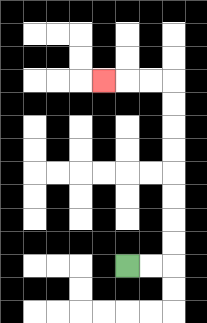{'start': '[5, 11]', 'end': '[4, 3]', 'path_directions': 'R,R,U,U,U,U,U,U,U,U,L,L,L', 'path_coordinates': '[[5, 11], [6, 11], [7, 11], [7, 10], [7, 9], [7, 8], [7, 7], [7, 6], [7, 5], [7, 4], [7, 3], [6, 3], [5, 3], [4, 3]]'}